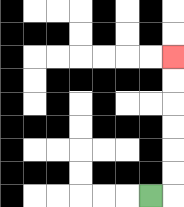{'start': '[6, 8]', 'end': '[7, 2]', 'path_directions': 'R,U,U,U,U,U,U', 'path_coordinates': '[[6, 8], [7, 8], [7, 7], [7, 6], [7, 5], [7, 4], [7, 3], [7, 2]]'}